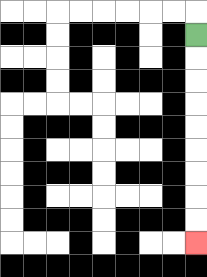{'start': '[8, 1]', 'end': '[8, 10]', 'path_directions': 'D,D,D,D,D,D,D,D,D', 'path_coordinates': '[[8, 1], [8, 2], [8, 3], [8, 4], [8, 5], [8, 6], [8, 7], [8, 8], [8, 9], [8, 10]]'}